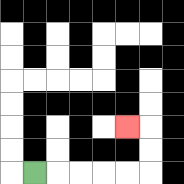{'start': '[1, 7]', 'end': '[5, 5]', 'path_directions': 'R,R,R,R,R,U,U,L', 'path_coordinates': '[[1, 7], [2, 7], [3, 7], [4, 7], [5, 7], [6, 7], [6, 6], [6, 5], [5, 5]]'}